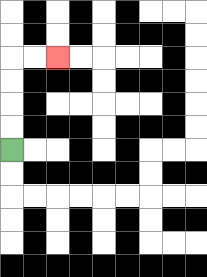{'start': '[0, 6]', 'end': '[2, 2]', 'path_directions': 'U,U,U,U,R,R', 'path_coordinates': '[[0, 6], [0, 5], [0, 4], [0, 3], [0, 2], [1, 2], [2, 2]]'}